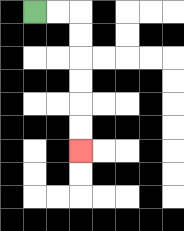{'start': '[1, 0]', 'end': '[3, 6]', 'path_directions': 'R,R,D,D,D,D,D,D', 'path_coordinates': '[[1, 0], [2, 0], [3, 0], [3, 1], [3, 2], [3, 3], [3, 4], [3, 5], [3, 6]]'}